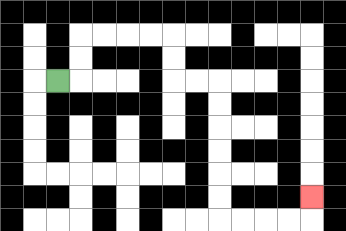{'start': '[2, 3]', 'end': '[13, 8]', 'path_directions': 'R,U,U,R,R,R,R,D,D,R,R,D,D,D,D,D,D,R,R,R,R,U', 'path_coordinates': '[[2, 3], [3, 3], [3, 2], [3, 1], [4, 1], [5, 1], [6, 1], [7, 1], [7, 2], [7, 3], [8, 3], [9, 3], [9, 4], [9, 5], [9, 6], [9, 7], [9, 8], [9, 9], [10, 9], [11, 9], [12, 9], [13, 9], [13, 8]]'}